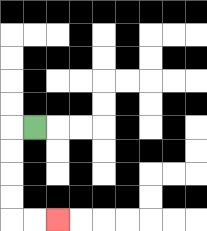{'start': '[1, 5]', 'end': '[2, 9]', 'path_directions': 'L,D,D,D,D,R,R', 'path_coordinates': '[[1, 5], [0, 5], [0, 6], [0, 7], [0, 8], [0, 9], [1, 9], [2, 9]]'}